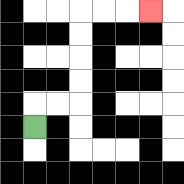{'start': '[1, 5]', 'end': '[6, 0]', 'path_directions': 'U,R,R,U,U,U,U,R,R,R', 'path_coordinates': '[[1, 5], [1, 4], [2, 4], [3, 4], [3, 3], [3, 2], [3, 1], [3, 0], [4, 0], [5, 0], [6, 0]]'}